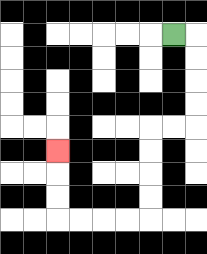{'start': '[7, 1]', 'end': '[2, 6]', 'path_directions': 'R,D,D,D,D,L,L,D,D,D,D,L,L,L,L,U,U,U', 'path_coordinates': '[[7, 1], [8, 1], [8, 2], [8, 3], [8, 4], [8, 5], [7, 5], [6, 5], [6, 6], [6, 7], [6, 8], [6, 9], [5, 9], [4, 9], [3, 9], [2, 9], [2, 8], [2, 7], [2, 6]]'}